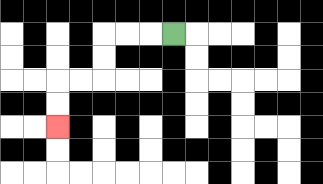{'start': '[7, 1]', 'end': '[2, 5]', 'path_directions': 'L,L,L,D,D,L,L,D,D', 'path_coordinates': '[[7, 1], [6, 1], [5, 1], [4, 1], [4, 2], [4, 3], [3, 3], [2, 3], [2, 4], [2, 5]]'}